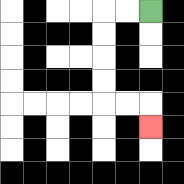{'start': '[6, 0]', 'end': '[6, 5]', 'path_directions': 'L,L,D,D,D,D,R,R,D', 'path_coordinates': '[[6, 0], [5, 0], [4, 0], [4, 1], [4, 2], [4, 3], [4, 4], [5, 4], [6, 4], [6, 5]]'}